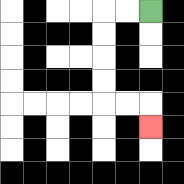{'start': '[6, 0]', 'end': '[6, 5]', 'path_directions': 'L,L,D,D,D,D,R,R,D', 'path_coordinates': '[[6, 0], [5, 0], [4, 0], [4, 1], [4, 2], [4, 3], [4, 4], [5, 4], [6, 4], [6, 5]]'}